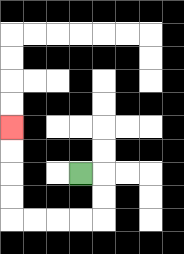{'start': '[3, 7]', 'end': '[0, 5]', 'path_directions': 'R,D,D,L,L,L,L,U,U,U,U', 'path_coordinates': '[[3, 7], [4, 7], [4, 8], [4, 9], [3, 9], [2, 9], [1, 9], [0, 9], [0, 8], [0, 7], [0, 6], [0, 5]]'}